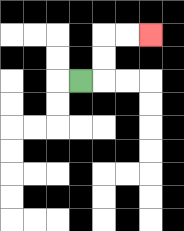{'start': '[3, 3]', 'end': '[6, 1]', 'path_directions': 'R,U,U,R,R', 'path_coordinates': '[[3, 3], [4, 3], [4, 2], [4, 1], [5, 1], [6, 1]]'}